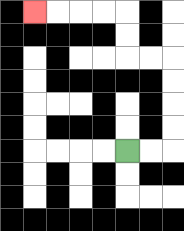{'start': '[5, 6]', 'end': '[1, 0]', 'path_directions': 'R,R,U,U,U,U,L,L,U,U,L,L,L,L', 'path_coordinates': '[[5, 6], [6, 6], [7, 6], [7, 5], [7, 4], [7, 3], [7, 2], [6, 2], [5, 2], [5, 1], [5, 0], [4, 0], [3, 0], [2, 0], [1, 0]]'}